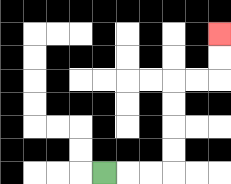{'start': '[4, 7]', 'end': '[9, 1]', 'path_directions': 'R,R,R,U,U,U,U,R,R,U,U', 'path_coordinates': '[[4, 7], [5, 7], [6, 7], [7, 7], [7, 6], [7, 5], [7, 4], [7, 3], [8, 3], [9, 3], [9, 2], [9, 1]]'}